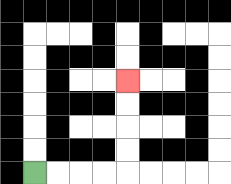{'start': '[1, 7]', 'end': '[5, 3]', 'path_directions': 'R,R,R,R,U,U,U,U', 'path_coordinates': '[[1, 7], [2, 7], [3, 7], [4, 7], [5, 7], [5, 6], [5, 5], [5, 4], [5, 3]]'}